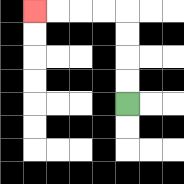{'start': '[5, 4]', 'end': '[1, 0]', 'path_directions': 'U,U,U,U,L,L,L,L', 'path_coordinates': '[[5, 4], [5, 3], [5, 2], [5, 1], [5, 0], [4, 0], [3, 0], [2, 0], [1, 0]]'}